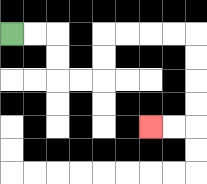{'start': '[0, 1]', 'end': '[6, 5]', 'path_directions': 'R,R,D,D,R,R,U,U,R,R,R,R,D,D,D,D,L,L', 'path_coordinates': '[[0, 1], [1, 1], [2, 1], [2, 2], [2, 3], [3, 3], [4, 3], [4, 2], [4, 1], [5, 1], [6, 1], [7, 1], [8, 1], [8, 2], [8, 3], [8, 4], [8, 5], [7, 5], [6, 5]]'}